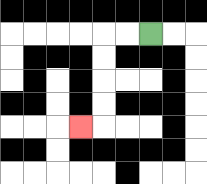{'start': '[6, 1]', 'end': '[3, 5]', 'path_directions': 'L,L,D,D,D,D,L', 'path_coordinates': '[[6, 1], [5, 1], [4, 1], [4, 2], [4, 3], [4, 4], [4, 5], [3, 5]]'}